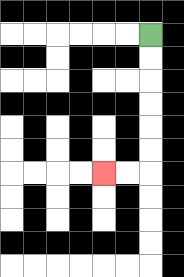{'start': '[6, 1]', 'end': '[4, 7]', 'path_directions': 'D,D,D,D,D,D,L,L', 'path_coordinates': '[[6, 1], [6, 2], [6, 3], [6, 4], [6, 5], [6, 6], [6, 7], [5, 7], [4, 7]]'}